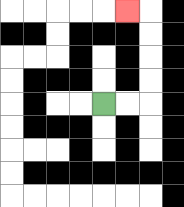{'start': '[4, 4]', 'end': '[5, 0]', 'path_directions': 'R,R,U,U,U,U,L', 'path_coordinates': '[[4, 4], [5, 4], [6, 4], [6, 3], [6, 2], [6, 1], [6, 0], [5, 0]]'}